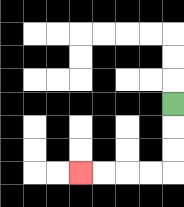{'start': '[7, 4]', 'end': '[3, 7]', 'path_directions': 'D,D,D,L,L,L,L', 'path_coordinates': '[[7, 4], [7, 5], [7, 6], [7, 7], [6, 7], [5, 7], [4, 7], [3, 7]]'}